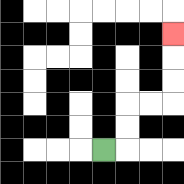{'start': '[4, 6]', 'end': '[7, 1]', 'path_directions': 'R,U,U,R,R,U,U,U', 'path_coordinates': '[[4, 6], [5, 6], [5, 5], [5, 4], [6, 4], [7, 4], [7, 3], [7, 2], [7, 1]]'}